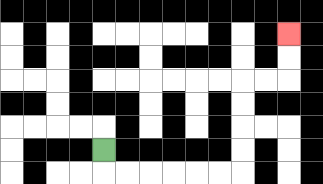{'start': '[4, 6]', 'end': '[12, 1]', 'path_directions': 'D,R,R,R,R,R,R,U,U,U,U,R,R,U,U', 'path_coordinates': '[[4, 6], [4, 7], [5, 7], [6, 7], [7, 7], [8, 7], [9, 7], [10, 7], [10, 6], [10, 5], [10, 4], [10, 3], [11, 3], [12, 3], [12, 2], [12, 1]]'}